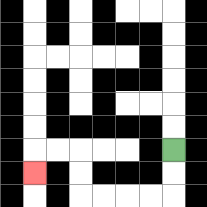{'start': '[7, 6]', 'end': '[1, 7]', 'path_directions': 'D,D,L,L,L,L,U,U,L,L,D', 'path_coordinates': '[[7, 6], [7, 7], [7, 8], [6, 8], [5, 8], [4, 8], [3, 8], [3, 7], [3, 6], [2, 6], [1, 6], [1, 7]]'}